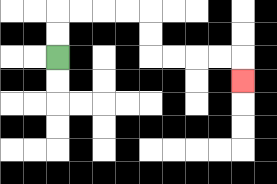{'start': '[2, 2]', 'end': '[10, 3]', 'path_directions': 'U,U,R,R,R,R,D,D,R,R,R,R,D', 'path_coordinates': '[[2, 2], [2, 1], [2, 0], [3, 0], [4, 0], [5, 0], [6, 0], [6, 1], [6, 2], [7, 2], [8, 2], [9, 2], [10, 2], [10, 3]]'}